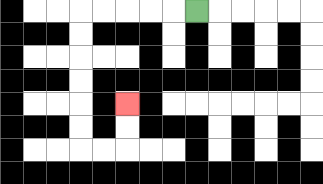{'start': '[8, 0]', 'end': '[5, 4]', 'path_directions': 'L,L,L,L,L,D,D,D,D,D,D,R,R,U,U', 'path_coordinates': '[[8, 0], [7, 0], [6, 0], [5, 0], [4, 0], [3, 0], [3, 1], [3, 2], [3, 3], [3, 4], [3, 5], [3, 6], [4, 6], [5, 6], [5, 5], [5, 4]]'}